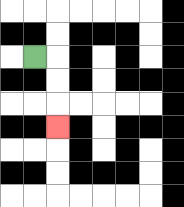{'start': '[1, 2]', 'end': '[2, 5]', 'path_directions': 'R,D,D,D', 'path_coordinates': '[[1, 2], [2, 2], [2, 3], [2, 4], [2, 5]]'}